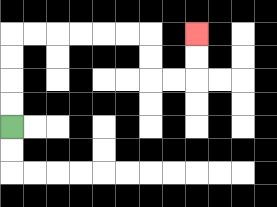{'start': '[0, 5]', 'end': '[8, 1]', 'path_directions': 'U,U,U,U,R,R,R,R,R,R,D,D,R,R,U,U', 'path_coordinates': '[[0, 5], [0, 4], [0, 3], [0, 2], [0, 1], [1, 1], [2, 1], [3, 1], [4, 1], [5, 1], [6, 1], [6, 2], [6, 3], [7, 3], [8, 3], [8, 2], [8, 1]]'}